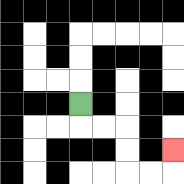{'start': '[3, 4]', 'end': '[7, 6]', 'path_directions': 'D,R,R,D,D,R,R,U', 'path_coordinates': '[[3, 4], [3, 5], [4, 5], [5, 5], [5, 6], [5, 7], [6, 7], [7, 7], [7, 6]]'}